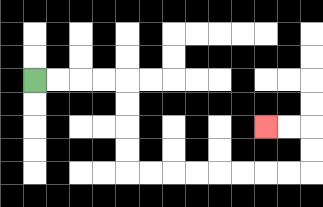{'start': '[1, 3]', 'end': '[11, 5]', 'path_directions': 'R,R,R,R,D,D,D,D,R,R,R,R,R,R,R,R,U,U,L,L', 'path_coordinates': '[[1, 3], [2, 3], [3, 3], [4, 3], [5, 3], [5, 4], [5, 5], [5, 6], [5, 7], [6, 7], [7, 7], [8, 7], [9, 7], [10, 7], [11, 7], [12, 7], [13, 7], [13, 6], [13, 5], [12, 5], [11, 5]]'}